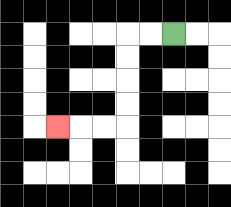{'start': '[7, 1]', 'end': '[2, 5]', 'path_directions': 'L,L,D,D,D,D,L,L,L', 'path_coordinates': '[[7, 1], [6, 1], [5, 1], [5, 2], [5, 3], [5, 4], [5, 5], [4, 5], [3, 5], [2, 5]]'}